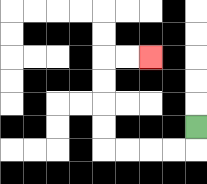{'start': '[8, 5]', 'end': '[6, 2]', 'path_directions': 'D,L,L,L,L,U,U,U,U,R,R', 'path_coordinates': '[[8, 5], [8, 6], [7, 6], [6, 6], [5, 6], [4, 6], [4, 5], [4, 4], [4, 3], [4, 2], [5, 2], [6, 2]]'}